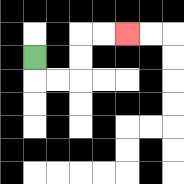{'start': '[1, 2]', 'end': '[5, 1]', 'path_directions': 'D,R,R,U,U,R,R', 'path_coordinates': '[[1, 2], [1, 3], [2, 3], [3, 3], [3, 2], [3, 1], [4, 1], [5, 1]]'}